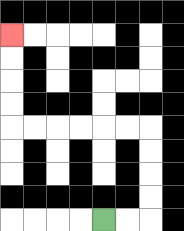{'start': '[4, 9]', 'end': '[0, 1]', 'path_directions': 'R,R,U,U,U,U,L,L,L,L,L,L,U,U,U,U', 'path_coordinates': '[[4, 9], [5, 9], [6, 9], [6, 8], [6, 7], [6, 6], [6, 5], [5, 5], [4, 5], [3, 5], [2, 5], [1, 5], [0, 5], [0, 4], [0, 3], [0, 2], [0, 1]]'}